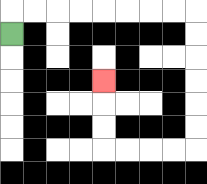{'start': '[0, 1]', 'end': '[4, 3]', 'path_directions': 'U,R,R,R,R,R,R,R,R,D,D,D,D,D,D,L,L,L,L,U,U,U', 'path_coordinates': '[[0, 1], [0, 0], [1, 0], [2, 0], [3, 0], [4, 0], [5, 0], [6, 0], [7, 0], [8, 0], [8, 1], [8, 2], [8, 3], [8, 4], [8, 5], [8, 6], [7, 6], [6, 6], [5, 6], [4, 6], [4, 5], [4, 4], [4, 3]]'}